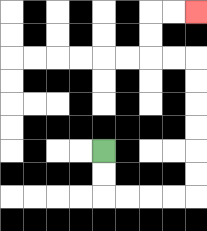{'start': '[4, 6]', 'end': '[8, 0]', 'path_directions': 'D,D,R,R,R,R,U,U,U,U,U,U,L,L,U,U,R,R', 'path_coordinates': '[[4, 6], [4, 7], [4, 8], [5, 8], [6, 8], [7, 8], [8, 8], [8, 7], [8, 6], [8, 5], [8, 4], [8, 3], [8, 2], [7, 2], [6, 2], [6, 1], [6, 0], [7, 0], [8, 0]]'}